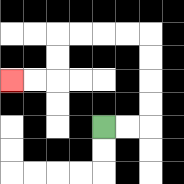{'start': '[4, 5]', 'end': '[0, 3]', 'path_directions': 'R,R,U,U,U,U,L,L,L,L,D,D,L,L', 'path_coordinates': '[[4, 5], [5, 5], [6, 5], [6, 4], [6, 3], [6, 2], [6, 1], [5, 1], [4, 1], [3, 1], [2, 1], [2, 2], [2, 3], [1, 3], [0, 3]]'}